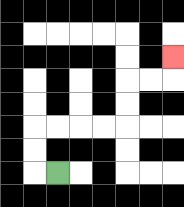{'start': '[2, 7]', 'end': '[7, 2]', 'path_directions': 'L,U,U,R,R,R,R,U,U,R,R,U', 'path_coordinates': '[[2, 7], [1, 7], [1, 6], [1, 5], [2, 5], [3, 5], [4, 5], [5, 5], [5, 4], [5, 3], [6, 3], [7, 3], [7, 2]]'}